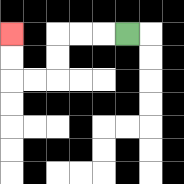{'start': '[5, 1]', 'end': '[0, 1]', 'path_directions': 'L,L,L,D,D,L,L,U,U', 'path_coordinates': '[[5, 1], [4, 1], [3, 1], [2, 1], [2, 2], [2, 3], [1, 3], [0, 3], [0, 2], [0, 1]]'}